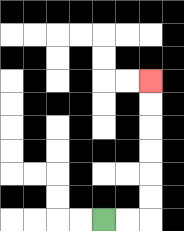{'start': '[4, 9]', 'end': '[6, 3]', 'path_directions': 'R,R,U,U,U,U,U,U', 'path_coordinates': '[[4, 9], [5, 9], [6, 9], [6, 8], [6, 7], [6, 6], [6, 5], [6, 4], [6, 3]]'}